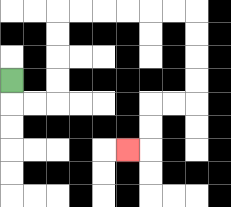{'start': '[0, 3]', 'end': '[5, 6]', 'path_directions': 'D,R,R,U,U,U,U,R,R,R,R,R,R,D,D,D,D,L,L,D,D,L', 'path_coordinates': '[[0, 3], [0, 4], [1, 4], [2, 4], [2, 3], [2, 2], [2, 1], [2, 0], [3, 0], [4, 0], [5, 0], [6, 0], [7, 0], [8, 0], [8, 1], [8, 2], [8, 3], [8, 4], [7, 4], [6, 4], [6, 5], [6, 6], [5, 6]]'}